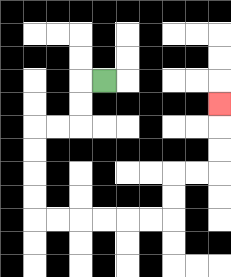{'start': '[4, 3]', 'end': '[9, 4]', 'path_directions': 'L,D,D,L,L,D,D,D,D,R,R,R,R,R,R,U,U,R,R,U,U,U', 'path_coordinates': '[[4, 3], [3, 3], [3, 4], [3, 5], [2, 5], [1, 5], [1, 6], [1, 7], [1, 8], [1, 9], [2, 9], [3, 9], [4, 9], [5, 9], [6, 9], [7, 9], [7, 8], [7, 7], [8, 7], [9, 7], [9, 6], [9, 5], [9, 4]]'}